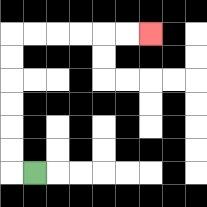{'start': '[1, 7]', 'end': '[6, 1]', 'path_directions': 'L,U,U,U,U,U,U,R,R,R,R,R,R', 'path_coordinates': '[[1, 7], [0, 7], [0, 6], [0, 5], [0, 4], [0, 3], [0, 2], [0, 1], [1, 1], [2, 1], [3, 1], [4, 1], [5, 1], [6, 1]]'}